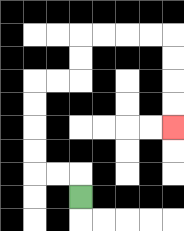{'start': '[3, 8]', 'end': '[7, 5]', 'path_directions': 'U,L,L,U,U,U,U,R,R,U,U,R,R,R,R,D,D,D,D', 'path_coordinates': '[[3, 8], [3, 7], [2, 7], [1, 7], [1, 6], [1, 5], [1, 4], [1, 3], [2, 3], [3, 3], [3, 2], [3, 1], [4, 1], [5, 1], [6, 1], [7, 1], [7, 2], [7, 3], [7, 4], [7, 5]]'}